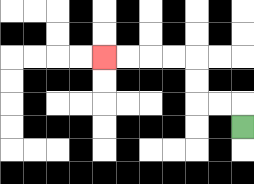{'start': '[10, 5]', 'end': '[4, 2]', 'path_directions': 'U,L,L,U,U,L,L,L,L', 'path_coordinates': '[[10, 5], [10, 4], [9, 4], [8, 4], [8, 3], [8, 2], [7, 2], [6, 2], [5, 2], [4, 2]]'}